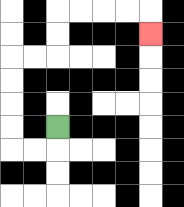{'start': '[2, 5]', 'end': '[6, 1]', 'path_directions': 'D,L,L,U,U,U,U,R,R,U,U,R,R,R,R,D', 'path_coordinates': '[[2, 5], [2, 6], [1, 6], [0, 6], [0, 5], [0, 4], [0, 3], [0, 2], [1, 2], [2, 2], [2, 1], [2, 0], [3, 0], [4, 0], [5, 0], [6, 0], [6, 1]]'}